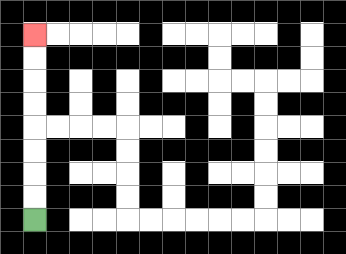{'start': '[1, 9]', 'end': '[1, 1]', 'path_directions': 'U,U,U,U,U,U,U,U', 'path_coordinates': '[[1, 9], [1, 8], [1, 7], [1, 6], [1, 5], [1, 4], [1, 3], [1, 2], [1, 1]]'}